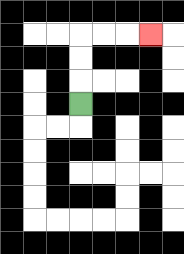{'start': '[3, 4]', 'end': '[6, 1]', 'path_directions': 'U,U,U,R,R,R', 'path_coordinates': '[[3, 4], [3, 3], [3, 2], [3, 1], [4, 1], [5, 1], [6, 1]]'}